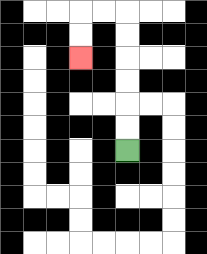{'start': '[5, 6]', 'end': '[3, 2]', 'path_directions': 'U,U,U,U,U,U,L,L,D,D', 'path_coordinates': '[[5, 6], [5, 5], [5, 4], [5, 3], [5, 2], [5, 1], [5, 0], [4, 0], [3, 0], [3, 1], [3, 2]]'}